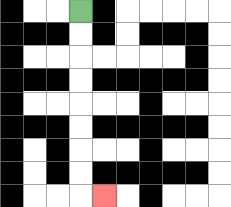{'start': '[3, 0]', 'end': '[4, 8]', 'path_directions': 'D,D,D,D,D,D,D,D,R', 'path_coordinates': '[[3, 0], [3, 1], [3, 2], [3, 3], [3, 4], [3, 5], [3, 6], [3, 7], [3, 8], [4, 8]]'}